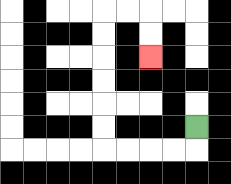{'start': '[8, 5]', 'end': '[6, 2]', 'path_directions': 'D,L,L,L,L,U,U,U,U,U,U,R,R,D,D', 'path_coordinates': '[[8, 5], [8, 6], [7, 6], [6, 6], [5, 6], [4, 6], [4, 5], [4, 4], [4, 3], [4, 2], [4, 1], [4, 0], [5, 0], [6, 0], [6, 1], [6, 2]]'}